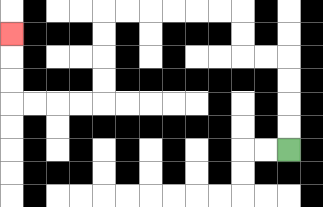{'start': '[12, 6]', 'end': '[0, 1]', 'path_directions': 'U,U,U,U,L,L,U,U,L,L,L,L,L,L,D,D,D,D,L,L,L,L,U,U,U', 'path_coordinates': '[[12, 6], [12, 5], [12, 4], [12, 3], [12, 2], [11, 2], [10, 2], [10, 1], [10, 0], [9, 0], [8, 0], [7, 0], [6, 0], [5, 0], [4, 0], [4, 1], [4, 2], [4, 3], [4, 4], [3, 4], [2, 4], [1, 4], [0, 4], [0, 3], [0, 2], [0, 1]]'}